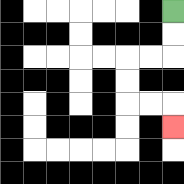{'start': '[7, 0]', 'end': '[7, 5]', 'path_directions': 'D,D,L,L,D,D,R,R,D', 'path_coordinates': '[[7, 0], [7, 1], [7, 2], [6, 2], [5, 2], [5, 3], [5, 4], [6, 4], [7, 4], [7, 5]]'}